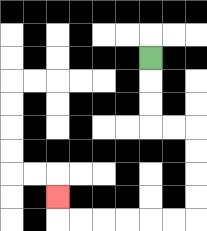{'start': '[6, 2]', 'end': '[2, 8]', 'path_directions': 'D,D,D,R,R,D,D,D,D,L,L,L,L,L,L,U', 'path_coordinates': '[[6, 2], [6, 3], [6, 4], [6, 5], [7, 5], [8, 5], [8, 6], [8, 7], [8, 8], [8, 9], [7, 9], [6, 9], [5, 9], [4, 9], [3, 9], [2, 9], [2, 8]]'}